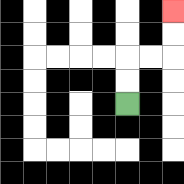{'start': '[5, 4]', 'end': '[7, 0]', 'path_directions': 'U,U,R,R,U,U', 'path_coordinates': '[[5, 4], [5, 3], [5, 2], [6, 2], [7, 2], [7, 1], [7, 0]]'}